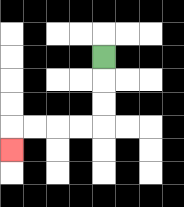{'start': '[4, 2]', 'end': '[0, 6]', 'path_directions': 'D,D,D,L,L,L,L,D', 'path_coordinates': '[[4, 2], [4, 3], [4, 4], [4, 5], [3, 5], [2, 5], [1, 5], [0, 5], [0, 6]]'}